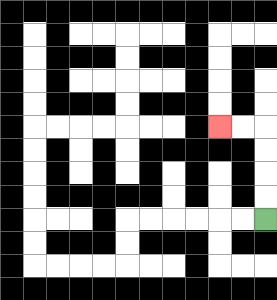{'start': '[11, 9]', 'end': '[9, 5]', 'path_directions': 'U,U,U,U,L,L', 'path_coordinates': '[[11, 9], [11, 8], [11, 7], [11, 6], [11, 5], [10, 5], [9, 5]]'}